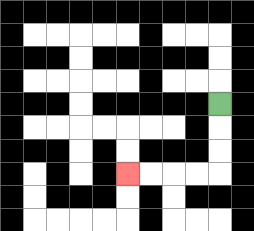{'start': '[9, 4]', 'end': '[5, 7]', 'path_directions': 'D,D,D,L,L,L,L', 'path_coordinates': '[[9, 4], [9, 5], [9, 6], [9, 7], [8, 7], [7, 7], [6, 7], [5, 7]]'}